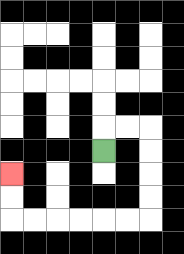{'start': '[4, 6]', 'end': '[0, 7]', 'path_directions': 'U,R,R,D,D,D,D,L,L,L,L,L,L,U,U', 'path_coordinates': '[[4, 6], [4, 5], [5, 5], [6, 5], [6, 6], [6, 7], [6, 8], [6, 9], [5, 9], [4, 9], [3, 9], [2, 9], [1, 9], [0, 9], [0, 8], [0, 7]]'}